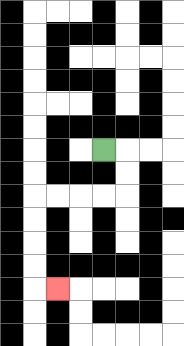{'start': '[4, 6]', 'end': '[2, 12]', 'path_directions': 'R,D,D,L,L,L,L,D,D,D,D,R', 'path_coordinates': '[[4, 6], [5, 6], [5, 7], [5, 8], [4, 8], [3, 8], [2, 8], [1, 8], [1, 9], [1, 10], [1, 11], [1, 12], [2, 12]]'}